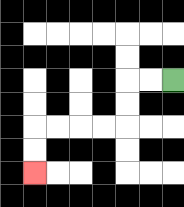{'start': '[7, 3]', 'end': '[1, 7]', 'path_directions': 'L,L,D,D,L,L,L,L,D,D', 'path_coordinates': '[[7, 3], [6, 3], [5, 3], [5, 4], [5, 5], [4, 5], [3, 5], [2, 5], [1, 5], [1, 6], [1, 7]]'}